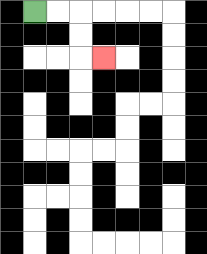{'start': '[1, 0]', 'end': '[4, 2]', 'path_directions': 'R,R,D,D,R', 'path_coordinates': '[[1, 0], [2, 0], [3, 0], [3, 1], [3, 2], [4, 2]]'}